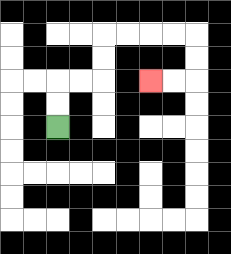{'start': '[2, 5]', 'end': '[6, 3]', 'path_directions': 'U,U,R,R,U,U,R,R,R,R,D,D,L,L', 'path_coordinates': '[[2, 5], [2, 4], [2, 3], [3, 3], [4, 3], [4, 2], [4, 1], [5, 1], [6, 1], [7, 1], [8, 1], [8, 2], [8, 3], [7, 3], [6, 3]]'}